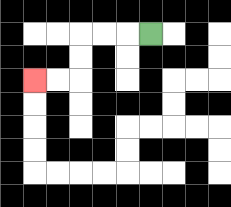{'start': '[6, 1]', 'end': '[1, 3]', 'path_directions': 'L,L,L,D,D,L,L', 'path_coordinates': '[[6, 1], [5, 1], [4, 1], [3, 1], [3, 2], [3, 3], [2, 3], [1, 3]]'}